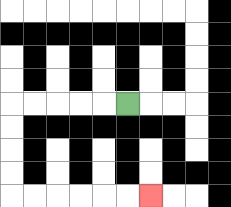{'start': '[5, 4]', 'end': '[6, 8]', 'path_directions': 'L,L,L,L,L,D,D,D,D,R,R,R,R,R,R', 'path_coordinates': '[[5, 4], [4, 4], [3, 4], [2, 4], [1, 4], [0, 4], [0, 5], [0, 6], [0, 7], [0, 8], [1, 8], [2, 8], [3, 8], [4, 8], [5, 8], [6, 8]]'}